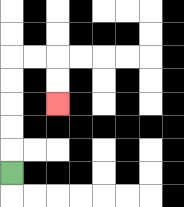{'start': '[0, 7]', 'end': '[2, 4]', 'path_directions': 'U,U,U,U,U,R,R,D,D', 'path_coordinates': '[[0, 7], [0, 6], [0, 5], [0, 4], [0, 3], [0, 2], [1, 2], [2, 2], [2, 3], [2, 4]]'}